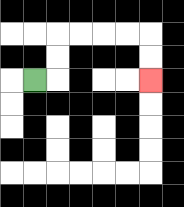{'start': '[1, 3]', 'end': '[6, 3]', 'path_directions': 'R,U,U,R,R,R,R,D,D', 'path_coordinates': '[[1, 3], [2, 3], [2, 2], [2, 1], [3, 1], [4, 1], [5, 1], [6, 1], [6, 2], [6, 3]]'}